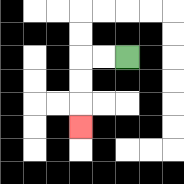{'start': '[5, 2]', 'end': '[3, 5]', 'path_directions': 'L,L,D,D,D', 'path_coordinates': '[[5, 2], [4, 2], [3, 2], [3, 3], [3, 4], [3, 5]]'}